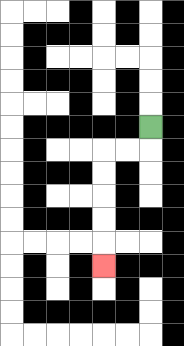{'start': '[6, 5]', 'end': '[4, 11]', 'path_directions': 'D,L,L,D,D,D,D,D', 'path_coordinates': '[[6, 5], [6, 6], [5, 6], [4, 6], [4, 7], [4, 8], [4, 9], [4, 10], [4, 11]]'}